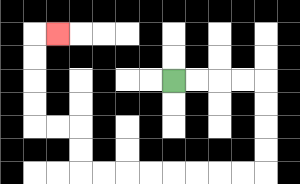{'start': '[7, 3]', 'end': '[2, 1]', 'path_directions': 'R,R,R,R,D,D,D,D,L,L,L,L,L,L,L,L,U,U,L,L,U,U,U,U,R', 'path_coordinates': '[[7, 3], [8, 3], [9, 3], [10, 3], [11, 3], [11, 4], [11, 5], [11, 6], [11, 7], [10, 7], [9, 7], [8, 7], [7, 7], [6, 7], [5, 7], [4, 7], [3, 7], [3, 6], [3, 5], [2, 5], [1, 5], [1, 4], [1, 3], [1, 2], [1, 1], [2, 1]]'}